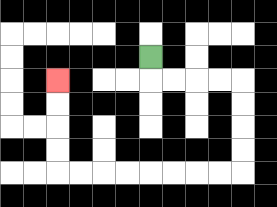{'start': '[6, 2]', 'end': '[2, 3]', 'path_directions': 'D,R,R,R,R,D,D,D,D,L,L,L,L,L,L,L,L,U,U,U,U', 'path_coordinates': '[[6, 2], [6, 3], [7, 3], [8, 3], [9, 3], [10, 3], [10, 4], [10, 5], [10, 6], [10, 7], [9, 7], [8, 7], [7, 7], [6, 7], [5, 7], [4, 7], [3, 7], [2, 7], [2, 6], [2, 5], [2, 4], [2, 3]]'}